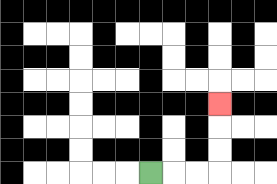{'start': '[6, 7]', 'end': '[9, 4]', 'path_directions': 'R,R,R,U,U,U', 'path_coordinates': '[[6, 7], [7, 7], [8, 7], [9, 7], [9, 6], [9, 5], [9, 4]]'}